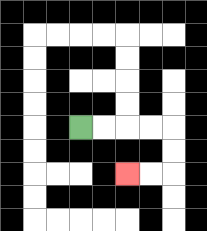{'start': '[3, 5]', 'end': '[5, 7]', 'path_directions': 'R,R,R,R,D,D,L,L', 'path_coordinates': '[[3, 5], [4, 5], [5, 5], [6, 5], [7, 5], [7, 6], [7, 7], [6, 7], [5, 7]]'}